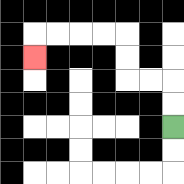{'start': '[7, 5]', 'end': '[1, 2]', 'path_directions': 'U,U,L,L,U,U,L,L,L,L,D', 'path_coordinates': '[[7, 5], [7, 4], [7, 3], [6, 3], [5, 3], [5, 2], [5, 1], [4, 1], [3, 1], [2, 1], [1, 1], [1, 2]]'}